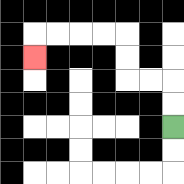{'start': '[7, 5]', 'end': '[1, 2]', 'path_directions': 'U,U,L,L,U,U,L,L,L,L,D', 'path_coordinates': '[[7, 5], [7, 4], [7, 3], [6, 3], [5, 3], [5, 2], [5, 1], [4, 1], [3, 1], [2, 1], [1, 1], [1, 2]]'}